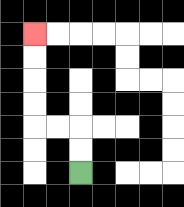{'start': '[3, 7]', 'end': '[1, 1]', 'path_directions': 'U,U,L,L,U,U,U,U', 'path_coordinates': '[[3, 7], [3, 6], [3, 5], [2, 5], [1, 5], [1, 4], [1, 3], [1, 2], [1, 1]]'}